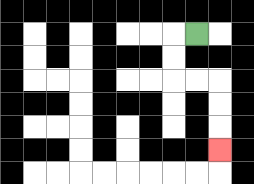{'start': '[8, 1]', 'end': '[9, 6]', 'path_directions': 'L,D,D,R,R,D,D,D', 'path_coordinates': '[[8, 1], [7, 1], [7, 2], [7, 3], [8, 3], [9, 3], [9, 4], [9, 5], [9, 6]]'}